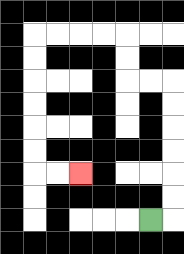{'start': '[6, 9]', 'end': '[3, 7]', 'path_directions': 'R,U,U,U,U,U,U,L,L,U,U,L,L,L,L,D,D,D,D,D,D,R,R', 'path_coordinates': '[[6, 9], [7, 9], [7, 8], [7, 7], [7, 6], [7, 5], [7, 4], [7, 3], [6, 3], [5, 3], [5, 2], [5, 1], [4, 1], [3, 1], [2, 1], [1, 1], [1, 2], [1, 3], [1, 4], [1, 5], [1, 6], [1, 7], [2, 7], [3, 7]]'}